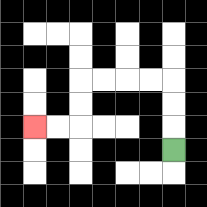{'start': '[7, 6]', 'end': '[1, 5]', 'path_directions': 'U,U,U,L,L,L,L,D,D,L,L', 'path_coordinates': '[[7, 6], [7, 5], [7, 4], [7, 3], [6, 3], [5, 3], [4, 3], [3, 3], [3, 4], [3, 5], [2, 5], [1, 5]]'}